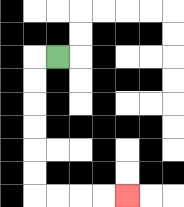{'start': '[2, 2]', 'end': '[5, 8]', 'path_directions': 'L,D,D,D,D,D,D,R,R,R,R', 'path_coordinates': '[[2, 2], [1, 2], [1, 3], [1, 4], [1, 5], [1, 6], [1, 7], [1, 8], [2, 8], [3, 8], [4, 8], [5, 8]]'}